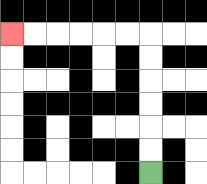{'start': '[6, 7]', 'end': '[0, 1]', 'path_directions': 'U,U,U,U,U,U,L,L,L,L,L,L', 'path_coordinates': '[[6, 7], [6, 6], [6, 5], [6, 4], [6, 3], [6, 2], [6, 1], [5, 1], [4, 1], [3, 1], [2, 1], [1, 1], [0, 1]]'}